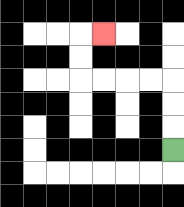{'start': '[7, 6]', 'end': '[4, 1]', 'path_directions': 'U,U,U,L,L,L,L,U,U,R', 'path_coordinates': '[[7, 6], [7, 5], [7, 4], [7, 3], [6, 3], [5, 3], [4, 3], [3, 3], [3, 2], [3, 1], [4, 1]]'}